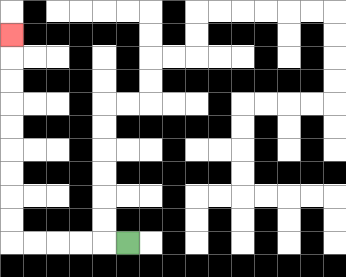{'start': '[5, 10]', 'end': '[0, 1]', 'path_directions': 'L,L,L,L,L,U,U,U,U,U,U,U,U,U', 'path_coordinates': '[[5, 10], [4, 10], [3, 10], [2, 10], [1, 10], [0, 10], [0, 9], [0, 8], [0, 7], [0, 6], [0, 5], [0, 4], [0, 3], [0, 2], [0, 1]]'}